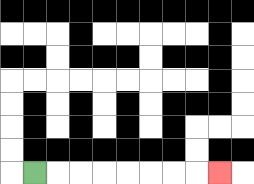{'start': '[1, 7]', 'end': '[9, 7]', 'path_directions': 'R,R,R,R,R,R,R,R', 'path_coordinates': '[[1, 7], [2, 7], [3, 7], [4, 7], [5, 7], [6, 7], [7, 7], [8, 7], [9, 7]]'}